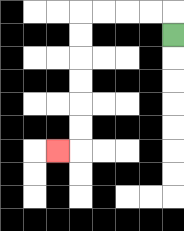{'start': '[7, 1]', 'end': '[2, 6]', 'path_directions': 'U,L,L,L,L,D,D,D,D,D,D,L', 'path_coordinates': '[[7, 1], [7, 0], [6, 0], [5, 0], [4, 0], [3, 0], [3, 1], [3, 2], [3, 3], [3, 4], [3, 5], [3, 6], [2, 6]]'}